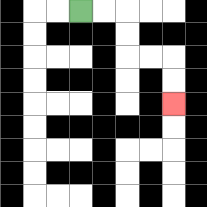{'start': '[3, 0]', 'end': '[7, 4]', 'path_directions': 'R,R,D,D,R,R,D,D', 'path_coordinates': '[[3, 0], [4, 0], [5, 0], [5, 1], [5, 2], [6, 2], [7, 2], [7, 3], [7, 4]]'}